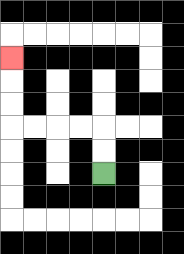{'start': '[4, 7]', 'end': '[0, 2]', 'path_directions': 'U,U,L,L,L,L,U,U,U', 'path_coordinates': '[[4, 7], [4, 6], [4, 5], [3, 5], [2, 5], [1, 5], [0, 5], [0, 4], [0, 3], [0, 2]]'}